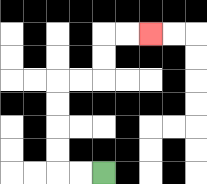{'start': '[4, 7]', 'end': '[6, 1]', 'path_directions': 'L,L,U,U,U,U,R,R,U,U,R,R', 'path_coordinates': '[[4, 7], [3, 7], [2, 7], [2, 6], [2, 5], [2, 4], [2, 3], [3, 3], [4, 3], [4, 2], [4, 1], [5, 1], [6, 1]]'}